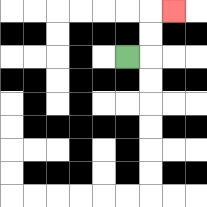{'start': '[5, 2]', 'end': '[7, 0]', 'path_directions': 'R,U,U,R', 'path_coordinates': '[[5, 2], [6, 2], [6, 1], [6, 0], [7, 0]]'}